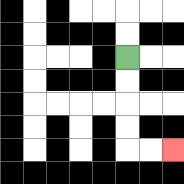{'start': '[5, 2]', 'end': '[7, 6]', 'path_directions': 'D,D,D,D,R,R', 'path_coordinates': '[[5, 2], [5, 3], [5, 4], [5, 5], [5, 6], [6, 6], [7, 6]]'}